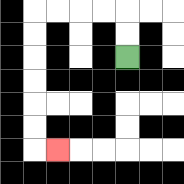{'start': '[5, 2]', 'end': '[2, 6]', 'path_directions': 'U,U,L,L,L,L,D,D,D,D,D,D,R', 'path_coordinates': '[[5, 2], [5, 1], [5, 0], [4, 0], [3, 0], [2, 0], [1, 0], [1, 1], [1, 2], [1, 3], [1, 4], [1, 5], [1, 6], [2, 6]]'}